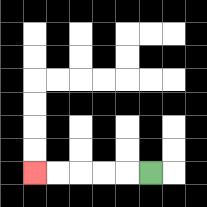{'start': '[6, 7]', 'end': '[1, 7]', 'path_directions': 'L,L,L,L,L', 'path_coordinates': '[[6, 7], [5, 7], [4, 7], [3, 7], [2, 7], [1, 7]]'}